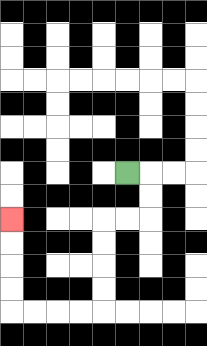{'start': '[5, 7]', 'end': '[0, 9]', 'path_directions': 'R,D,D,L,L,D,D,D,D,L,L,L,L,U,U,U,U', 'path_coordinates': '[[5, 7], [6, 7], [6, 8], [6, 9], [5, 9], [4, 9], [4, 10], [4, 11], [4, 12], [4, 13], [3, 13], [2, 13], [1, 13], [0, 13], [0, 12], [0, 11], [0, 10], [0, 9]]'}